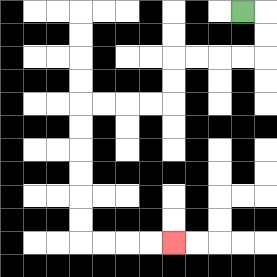{'start': '[10, 0]', 'end': '[7, 10]', 'path_directions': 'R,D,D,L,L,L,L,D,D,L,L,L,L,D,D,D,D,D,D,R,R,R,R', 'path_coordinates': '[[10, 0], [11, 0], [11, 1], [11, 2], [10, 2], [9, 2], [8, 2], [7, 2], [7, 3], [7, 4], [6, 4], [5, 4], [4, 4], [3, 4], [3, 5], [3, 6], [3, 7], [3, 8], [3, 9], [3, 10], [4, 10], [5, 10], [6, 10], [7, 10]]'}